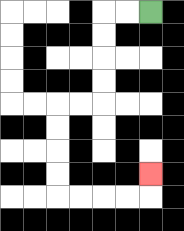{'start': '[6, 0]', 'end': '[6, 7]', 'path_directions': 'L,L,D,D,D,D,L,L,D,D,D,D,R,R,R,R,U', 'path_coordinates': '[[6, 0], [5, 0], [4, 0], [4, 1], [4, 2], [4, 3], [4, 4], [3, 4], [2, 4], [2, 5], [2, 6], [2, 7], [2, 8], [3, 8], [4, 8], [5, 8], [6, 8], [6, 7]]'}